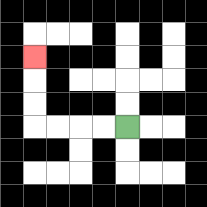{'start': '[5, 5]', 'end': '[1, 2]', 'path_directions': 'L,L,L,L,U,U,U', 'path_coordinates': '[[5, 5], [4, 5], [3, 5], [2, 5], [1, 5], [1, 4], [1, 3], [1, 2]]'}